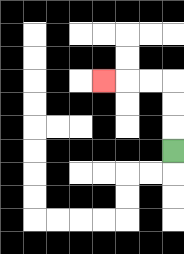{'start': '[7, 6]', 'end': '[4, 3]', 'path_directions': 'U,U,U,L,L,L', 'path_coordinates': '[[7, 6], [7, 5], [7, 4], [7, 3], [6, 3], [5, 3], [4, 3]]'}